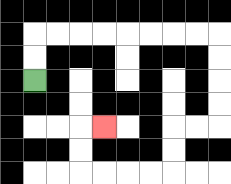{'start': '[1, 3]', 'end': '[4, 5]', 'path_directions': 'U,U,R,R,R,R,R,R,R,R,D,D,D,D,L,L,D,D,L,L,L,L,U,U,R', 'path_coordinates': '[[1, 3], [1, 2], [1, 1], [2, 1], [3, 1], [4, 1], [5, 1], [6, 1], [7, 1], [8, 1], [9, 1], [9, 2], [9, 3], [9, 4], [9, 5], [8, 5], [7, 5], [7, 6], [7, 7], [6, 7], [5, 7], [4, 7], [3, 7], [3, 6], [3, 5], [4, 5]]'}